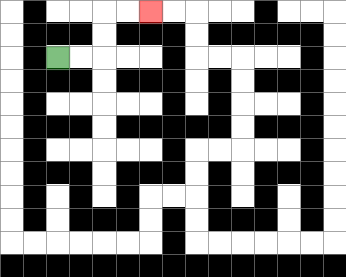{'start': '[2, 2]', 'end': '[6, 0]', 'path_directions': 'R,R,U,U,R,R', 'path_coordinates': '[[2, 2], [3, 2], [4, 2], [4, 1], [4, 0], [5, 0], [6, 0]]'}